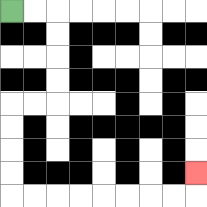{'start': '[0, 0]', 'end': '[8, 7]', 'path_directions': 'R,R,D,D,D,D,L,L,D,D,D,D,R,R,R,R,R,R,R,R,U', 'path_coordinates': '[[0, 0], [1, 0], [2, 0], [2, 1], [2, 2], [2, 3], [2, 4], [1, 4], [0, 4], [0, 5], [0, 6], [0, 7], [0, 8], [1, 8], [2, 8], [3, 8], [4, 8], [5, 8], [6, 8], [7, 8], [8, 8], [8, 7]]'}